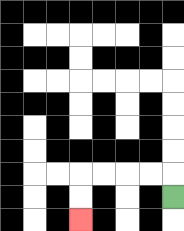{'start': '[7, 8]', 'end': '[3, 9]', 'path_directions': 'U,L,L,L,L,D,D', 'path_coordinates': '[[7, 8], [7, 7], [6, 7], [5, 7], [4, 7], [3, 7], [3, 8], [3, 9]]'}